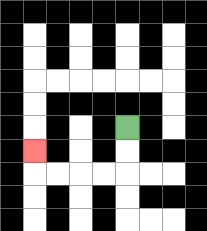{'start': '[5, 5]', 'end': '[1, 6]', 'path_directions': 'D,D,L,L,L,L,U', 'path_coordinates': '[[5, 5], [5, 6], [5, 7], [4, 7], [3, 7], [2, 7], [1, 7], [1, 6]]'}